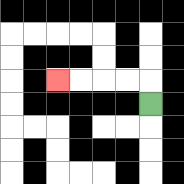{'start': '[6, 4]', 'end': '[2, 3]', 'path_directions': 'U,L,L,L,L', 'path_coordinates': '[[6, 4], [6, 3], [5, 3], [4, 3], [3, 3], [2, 3]]'}